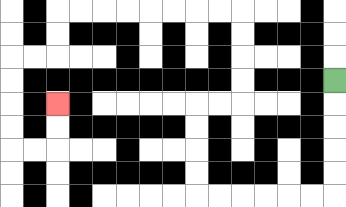{'start': '[14, 3]', 'end': '[2, 4]', 'path_directions': 'D,D,D,D,D,L,L,L,L,L,L,U,U,U,U,R,R,U,U,U,U,L,L,L,L,L,L,L,L,D,D,L,L,D,D,D,D,R,R,U,U', 'path_coordinates': '[[14, 3], [14, 4], [14, 5], [14, 6], [14, 7], [14, 8], [13, 8], [12, 8], [11, 8], [10, 8], [9, 8], [8, 8], [8, 7], [8, 6], [8, 5], [8, 4], [9, 4], [10, 4], [10, 3], [10, 2], [10, 1], [10, 0], [9, 0], [8, 0], [7, 0], [6, 0], [5, 0], [4, 0], [3, 0], [2, 0], [2, 1], [2, 2], [1, 2], [0, 2], [0, 3], [0, 4], [0, 5], [0, 6], [1, 6], [2, 6], [2, 5], [2, 4]]'}